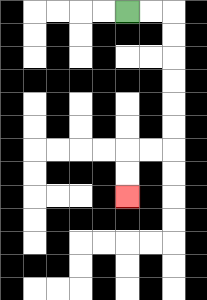{'start': '[5, 0]', 'end': '[5, 8]', 'path_directions': 'R,R,D,D,D,D,D,D,L,L,D,D', 'path_coordinates': '[[5, 0], [6, 0], [7, 0], [7, 1], [7, 2], [7, 3], [7, 4], [7, 5], [7, 6], [6, 6], [5, 6], [5, 7], [5, 8]]'}